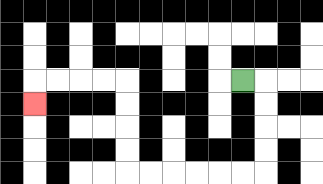{'start': '[10, 3]', 'end': '[1, 4]', 'path_directions': 'R,D,D,D,D,L,L,L,L,L,L,U,U,U,U,L,L,L,L,D', 'path_coordinates': '[[10, 3], [11, 3], [11, 4], [11, 5], [11, 6], [11, 7], [10, 7], [9, 7], [8, 7], [7, 7], [6, 7], [5, 7], [5, 6], [5, 5], [5, 4], [5, 3], [4, 3], [3, 3], [2, 3], [1, 3], [1, 4]]'}